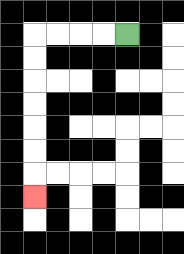{'start': '[5, 1]', 'end': '[1, 8]', 'path_directions': 'L,L,L,L,D,D,D,D,D,D,D', 'path_coordinates': '[[5, 1], [4, 1], [3, 1], [2, 1], [1, 1], [1, 2], [1, 3], [1, 4], [1, 5], [1, 6], [1, 7], [1, 8]]'}